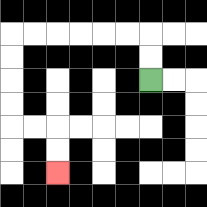{'start': '[6, 3]', 'end': '[2, 7]', 'path_directions': 'U,U,L,L,L,L,L,L,D,D,D,D,R,R,D,D', 'path_coordinates': '[[6, 3], [6, 2], [6, 1], [5, 1], [4, 1], [3, 1], [2, 1], [1, 1], [0, 1], [0, 2], [0, 3], [0, 4], [0, 5], [1, 5], [2, 5], [2, 6], [2, 7]]'}